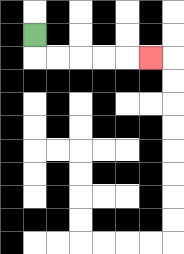{'start': '[1, 1]', 'end': '[6, 2]', 'path_directions': 'D,R,R,R,R,R', 'path_coordinates': '[[1, 1], [1, 2], [2, 2], [3, 2], [4, 2], [5, 2], [6, 2]]'}